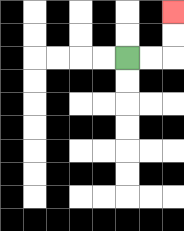{'start': '[5, 2]', 'end': '[7, 0]', 'path_directions': 'R,R,U,U', 'path_coordinates': '[[5, 2], [6, 2], [7, 2], [7, 1], [7, 0]]'}